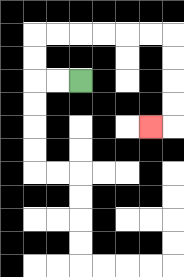{'start': '[3, 3]', 'end': '[6, 5]', 'path_directions': 'L,L,U,U,R,R,R,R,R,R,D,D,D,D,L', 'path_coordinates': '[[3, 3], [2, 3], [1, 3], [1, 2], [1, 1], [2, 1], [3, 1], [4, 1], [5, 1], [6, 1], [7, 1], [7, 2], [7, 3], [7, 4], [7, 5], [6, 5]]'}